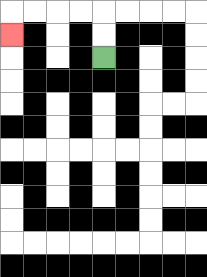{'start': '[4, 2]', 'end': '[0, 1]', 'path_directions': 'U,U,L,L,L,L,D', 'path_coordinates': '[[4, 2], [4, 1], [4, 0], [3, 0], [2, 0], [1, 0], [0, 0], [0, 1]]'}